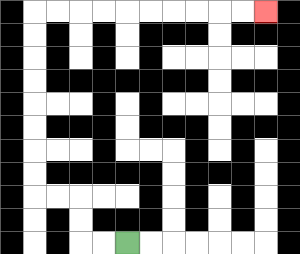{'start': '[5, 10]', 'end': '[11, 0]', 'path_directions': 'L,L,U,U,L,L,U,U,U,U,U,U,U,U,R,R,R,R,R,R,R,R,R,R', 'path_coordinates': '[[5, 10], [4, 10], [3, 10], [3, 9], [3, 8], [2, 8], [1, 8], [1, 7], [1, 6], [1, 5], [1, 4], [1, 3], [1, 2], [1, 1], [1, 0], [2, 0], [3, 0], [4, 0], [5, 0], [6, 0], [7, 0], [8, 0], [9, 0], [10, 0], [11, 0]]'}